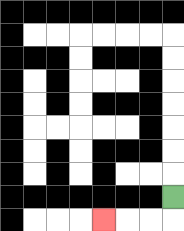{'start': '[7, 8]', 'end': '[4, 9]', 'path_directions': 'D,L,L,L', 'path_coordinates': '[[7, 8], [7, 9], [6, 9], [5, 9], [4, 9]]'}